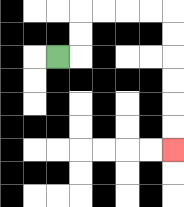{'start': '[2, 2]', 'end': '[7, 6]', 'path_directions': 'R,U,U,R,R,R,R,D,D,D,D,D,D', 'path_coordinates': '[[2, 2], [3, 2], [3, 1], [3, 0], [4, 0], [5, 0], [6, 0], [7, 0], [7, 1], [7, 2], [7, 3], [7, 4], [7, 5], [7, 6]]'}